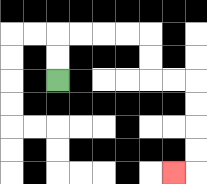{'start': '[2, 3]', 'end': '[7, 7]', 'path_directions': 'U,U,R,R,R,R,D,D,R,R,D,D,D,D,L', 'path_coordinates': '[[2, 3], [2, 2], [2, 1], [3, 1], [4, 1], [5, 1], [6, 1], [6, 2], [6, 3], [7, 3], [8, 3], [8, 4], [8, 5], [8, 6], [8, 7], [7, 7]]'}